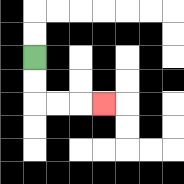{'start': '[1, 2]', 'end': '[4, 4]', 'path_directions': 'D,D,R,R,R', 'path_coordinates': '[[1, 2], [1, 3], [1, 4], [2, 4], [3, 4], [4, 4]]'}